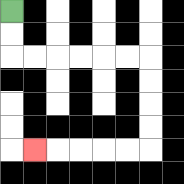{'start': '[0, 0]', 'end': '[1, 6]', 'path_directions': 'D,D,R,R,R,R,R,R,D,D,D,D,L,L,L,L,L', 'path_coordinates': '[[0, 0], [0, 1], [0, 2], [1, 2], [2, 2], [3, 2], [4, 2], [5, 2], [6, 2], [6, 3], [6, 4], [6, 5], [6, 6], [5, 6], [4, 6], [3, 6], [2, 6], [1, 6]]'}